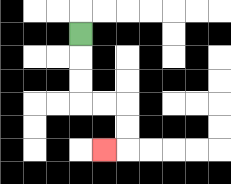{'start': '[3, 1]', 'end': '[4, 6]', 'path_directions': 'D,D,D,R,R,D,D,L', 'path_coordinates': '[[3, 1], [3, 2], [3, 3], [3, 4], [4, 4], [5, 4], [5, 5], [5, 6], [4, 6]]'}